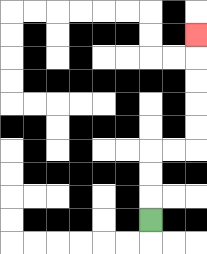{'start': '[6, 9]', 'end': '[8, 1]', 'path_directions': 'U,U,U,R,R,U,U,U,U,U', 'path_coordinates': '[[6, 9], [6, 8], [6, 7], [6, 6], [7, 6], [8, 6], [8, 5], [8, 4], [8, 3], [8, 2], [8, 1]]'}